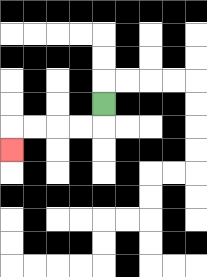{'start': '[4, 4]', 'end': '[0, 6]', 'path_directions': 'D,L,L,L,L,D', 'path_coordinates': '[[4, 4], [4, 5], [3, 5], [2, 5], [1, 5], [0, 5], [0, 6]]'}